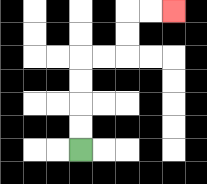{'start': '[3, 6]', 'end': '[7, 0]', 'path_directions': 'U,U,U,U,R,R,U,U,R,R', 'path_coordinates': '[[3, 6], [3, 5], [3, 4], [3, 3], [3, 2], [4, 2], [5, 2], [5, 1], [5, 0], [6, 0], [7, 0]]'}